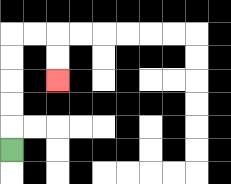{'start': '[0, 6]', 'end': '[2, 3]', 'path_directions': 'U,U,U,U,U,R,R,D,D', 'path_coordinates': '[[0, 6], [0, 5], [0, 4], [0, 3], [0, 2], [0, 1], [1, 1], [2, 1], [2, 2], [2, 3]]'}